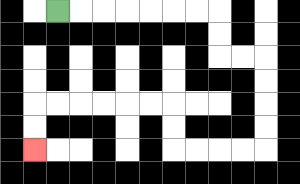{'start': '[2, 0]', 'end': '[1, 6]', 'path_directions': 'R,R,R,R,R,R,R,D,D,R,R,D,D,D,D,L,L,L,L,U,U,L,L,L,L,L,L,D,D', 'path_coordinates': '[[2, 0], [3, 0], [4, 0], [5, 0], [6, 0], [7, 0], [8, 0], [9, 0], [9, 1], [9, 2], [10, 2], [11, 2], [11, 3], [11, 4], [11, 5], [11, 6], [10, 6], [9, 6], [8, 6], [7, 6], [7, 5], [7, 4], [6, 4], [5, 4], [4, 4], [3, 4], [2, 4], [1, 4], [1, 5], [1, 6]]'}